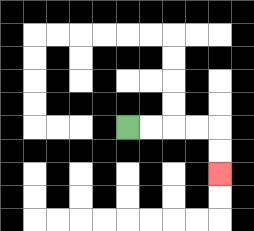{'start': '[5, 5]', 'end': '[9, 7]', 'path_directions': 'R,R,R,R,D,D', 'path_coordinates': '[[5, 5], [6, 5], [7, 5], [8, 5], [9, 5], [9, 6], [9, 7]]'}